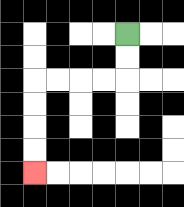{'start': '[5, 1]', 'end': '[1, 7]', 'path_directions': 'D,D,L,L,L,L,D,D,D,D', 'path_coordinates': '[[5, 1], [5, 2], [5, 3], [4, 3], [3, 3], [2, 3], [1, 3], [1, 4], [1, 5], [1, 6], [1, 7]]'}